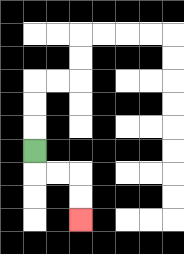{'start': '[1, 6]', 'end': '[3, 9]', 'path_directions': 'D,R,R,D,D', 'path_coordinates': '[[1, 6], [1, 7], [2, 7], [3, 7], [3, 8], [3, 9]]'}